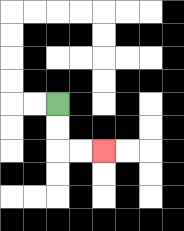{'start': '[2, 4]', 'end': '[4, 6]', 'path_directions': 'D,D,R,R', 'path_coordinates': '[[2, 4], [2, 5], [2, 6], [3, 6], [4, 6]]'}